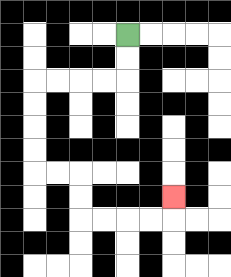{'start': '[5, 1]', 'end': '[7, 8]', 'path_directions': 'D,D,L,L,L,L,D,D,D,D,R,R,D,D,R,R,R,R,U', 'path_coordinates': '[[5, 1], [5, 2], [5, 3], [4, 3], [3, 3], [2, 3], [1, 3], [1, 4], [1, 5], [1, 6], [1, 7], [2, 7], [3, 7], [3, 8], [3, 9], [4, 9], [5, 9], [6, 9], [7, 9], [7, 8]]'}